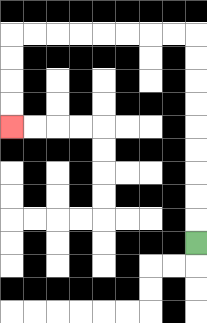{'start': '[8, 10]', 'end': '[0, 5]', 'path_directions': 'U,U,U,U,U,U,U,U,U,L,L,L,L,L,L,L,L,D,D,D,D', 'path_coordinates': '[[8, 10], [8, 9], [8, 8], [8, 7], [8, 6], [8, 5], [8, 4], [8, 3], [8, 2], [8, 1], [7, 1], [6, 1], [5, 1], [4, 1], [3, 1], [2, 1], [1, 1], [0, 1], [0, 2], [0, 3], [0, 4], [0, 5]]'}